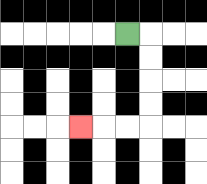{'start': '[5, 1]', 'end': '[3, 5]', 'path_directions': 'R,D,D,D,D,L,L,L', 'path_coordinates': '[[5, 1], [6, 1], [6, 2], [6, 3], [6, 4], [6, 5], [5, 5], [4, 5], [3, 5]]'}